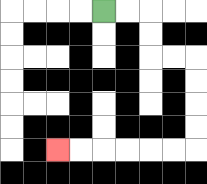{'start': '[4, 0]', 'end': '[2, 6]', 'path_directions': 'R,R,D,D,R,R,D,D,D,D,L,L,L,L,L,L', 'path_coordinates': '[[4, 0], [5, 0], [6, 0], [6, 1], [6, 2], [7, 2], [8, 2], [8, 3], [8, 4], [8, 5], [8, 6], [7, 6], [6, 6], [5, 6], [4, 6], [3, 6], [2, 6]]'}